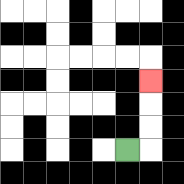{'start': '[5, 6]', 'end': '[6, 3]', 'path_directions': 'R,U,U,U', 'path_coordinates': '[[5, 6], [6, 6], [6, 5], [6, 4], [6, 3]]'}